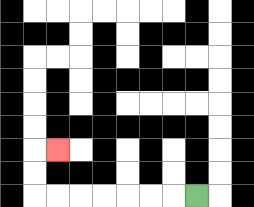{'start': '[8, 8]', 'end': '[2, 6]', 'path_directions': 'L,L,L,L,L,L,L,U,U,R', 'path_coordinates': '[[8, 8], [7, 8], [6, 8], [5, 8], [4, 8], [3, 8], [2, 8], [1, 8], [1, 7], [1, 6], [2, 6]]'}